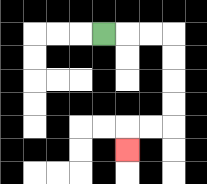{'start': '[4, 1]', 'end': '[5, 6]', 'path_directions': 'R,R,R,D,D,D,D,L,L,D', 'path_coordinates': '[[4, 1], [5, 1], [6, 1], [7, 1], [7, 2], [7, 3], [7, 4], [7, 5], [6, 5], [5, 5], [5, 6]]'}